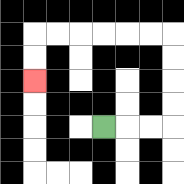{'start': '[4, 5]', 'end': '[1, 3]', 'path_directions': 'R,R,R,U,U,U,U,L,L,L,L,L,L,D,D', 'path_coordinates': '[[4, 5], [5, 5], [6, 5], [7, 5], [7, 4], [7, 3], [7, 2], [7, 1], [6, 1], [5, 1], [4, 1], [3, 1], [2, 1], [1, 1], [1, 2], [1, 3]]'}